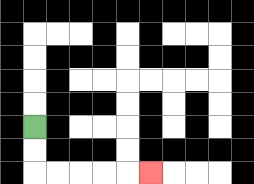{'start': '[1, 5]', 'end': '[6, 7]', 'path_directions': 'D,D,R,R,R,R,R', 'path_coordinates': '[[1, 5], [1, 6], [1, 7], [2, 7], [3, 7], [4, 7], [5, 7], [6, 7]]'}